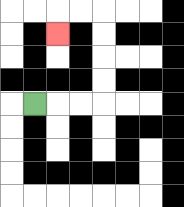{'start': '[1, 4]', 'end': '[2, 1]', 'path_directions': 'R,R,R,U,U,U,U,L,L,D', 'path_coordinates': '[[1, 4], [2, 4], [3, 4], [4, 4], [4, 3], [4, 2], [4, 1], [4, 0], [3, 0], [2, 0], [2, 1]]'}